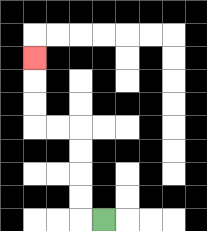{'start': '[4, 9]', 'end': '[1, 2]', 'path_directions': 'L,U,U,U,U,L,L,U,U,U', 'path_coordinates': '[[4, 9], [3, 9], [3, 8], [3, 7], [3, 6], [3, 5], [2, 5], [1, 5], [1, 4], [1, 3], [1, 2]]'}